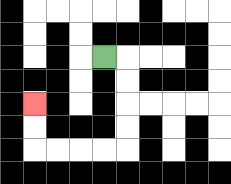{'start': '[4, 2]', 'end': '[1, 4]', 'path_directions': 'R,D,D,D,D,L,L,L,L,U,U', 'path_coordinates': '[[4, 2], [5, 2], [5, 3], [5, 4], [5, 5], [5, 6], [4, 6], [3, 6], [2, 6], [1, 6], [1, 5], [1, 4]]'}